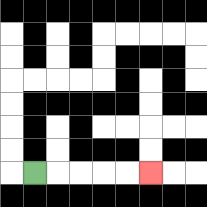{'start': '[1, 7]', 'end': '[6, 7]', 'path_directions': 'R,R,R,R,R', 'path_coordinates': '[[1, 7], [2, 7], [3, 7], [4, 7], [5, 7], [6, 7]]'}